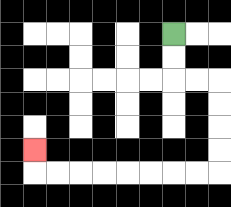{'start': '[7, 1]', 'end': '[1, 6]', 'path_directions': 'D,D,R,R,D,D,D,D,L,L,L,L,L,L,L,L,U', 'path_coordinates': '[[7, 1], [7, 2], [7, 3], [8, 3], [9, 3], [9, 4], [9, 5], [9, 6], [9, 7], [8, 7], [7, 7], [6, 7], [5, 7], [4, 7], [3, 7], [2, 7], [1, 7], [1, 6]]'}